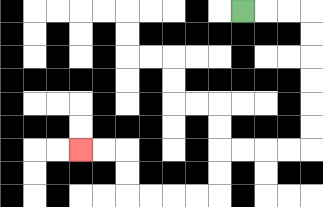{'start': '[10, 0]', 'end': '[3, 6]', 'path_directions': 'R,R,R,D,D,D,D,D,D,L,L,L,L,D,D,L,L,L,L,U,U,L,L', 'path_coordinates': '[[10, 0], [11, 0], [12, 0], [13, 0], [13, 1], [13, 2], [13, 3], [13, 4], [13, 5], [13, 6], [12, 6], [11, 6], [10, 6], [9, 6], [9, 7], [9, 8], [8, 8], [7, 8], [6, 8], [5, 8], [5, 7], [5, 6], [4, 6], [3, 6]]'}